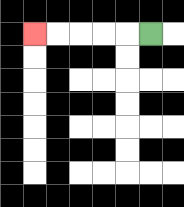{'start': '[6, 1]', 'end': '[1, 1]', 'path_directions': 'L,L,L,L,L', 'path_coordinates': '[[6, 1], [5, 1], [4, 1], [3, 1], [2, 1], [1, 1]]'}